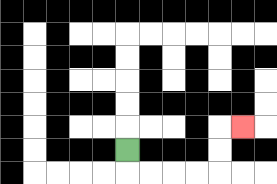{'start': '[5, 6]', 'end': '[10, 5]', 'path_directions': 'D,R,R,R,R,U,U,R', 'path_coordinates': '[[5, 6], [5, 7], [6, 7], [7, 7], [8, 7], [9, 7], [9, 6], [9, 5], [10, 5]]'}